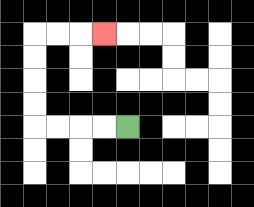{'start': '[5, 5]', 'end': '[4, 1]', 'path_directions': 'L,L,L,L,U,U,U,U,R,R,R', 'path_coordinates': '[[5, 5], [4, 5], [3, 5], [2, 5], [1, 5], [1, 4], [1, 3], [1, 2], [1, 1], [2, 1], [3, 1], [4, 1]]'}